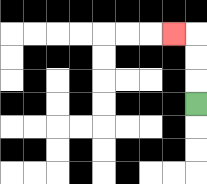{'start': '[8, 4]', 'end': '[7, 1]', 'path_directions': 'U,U,U,L', 'path_coordinates': '[[8, 4], [8, 3], [8, 2], [8, 1], [7, 1]]'}